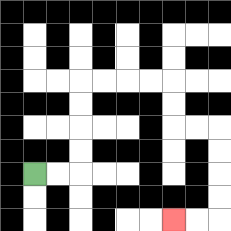{'start': '[1, 7]', 'end': '[7, 9]', 'path_directions': 'R,R,U,U,U,U,R,R,R,R,D,D,R,R,D,D,D,D,L,L', 'path_coordinates': '[[1, 7], [2, 7], [3, 7], [3, 6], [3, 5], [3, 4], [3, 3], [4, 3], [5, 3], [6, 3], [7, 3], [7, 4], [7, 5], [8, 5], [9, 5], [9, 6], [9, 7], [9, 8], [9, 9], [8, 9], [7, 9]]'}